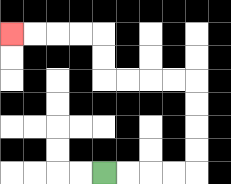{'start': '[4, 7]', 'end': '[0, 1]', 'path_directions': 'R,R,R,R,U,U,U,U,L,L,L,L,U,U,L,L,L,L', 'path_coordinates': '[[4, 7], [5, 7], [6, 7], [7, 7], [8, 7], [8, 6], [8, 5], [8, 4], [8, 3], [7, 3], [6, 3], [5, 3], [4, 3], [4, 2], [4, 1], [3, 1], [2, 1], [1, 1], [0, 1]]'}